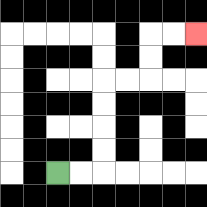{'start': '[2, 7]', 'end': '[8, 1]', 'path_directions': 'R,R,U,U,U,U,R,R,U,U,R,R', 'path_coordinates': '[[2, 7], [3, 7], [4, 7], [4, 6], [4, 5], [4, 4], [4, 3], [5, 3], [6, 3], [6, 2], [6, 1], [7, 1], [8, 1]]'}